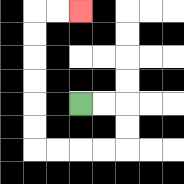{'start': '[3, 4]', 'end': '[3, 0]', 'path_directions': 'R,R,D,D,L,L,L,L,U,U,U,U,U,U,R,R', 'path_coordinates': '[[3, 4], [4, 4], [5, 4], [5, 5], [5, 6], [4, 6], [3, 6], [2, 6], [1, 6], [1, 5], [1, 4], [1, 3], [1, 2], [1, 1], [1, 0], [2, 0], [3, 0]]'}